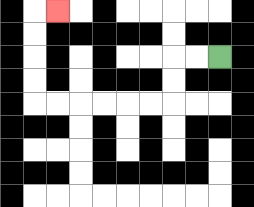{'start': '[9, 2]', 'end': '[2, 0]', 'path_directions': 'L,L,D,D,L,L,L,L,L,L,U,U,U,U,R', 'path_coordinates': '[[9, 2], [8, 2], [7, 2], [7, 3], [7, 4], [6, 4], [5, 4], [4, 4], [3, 4], [2, 4], [1, 4], [1, 3], [1, 2], [1, 1], [1, 0], [2, 0]]'}